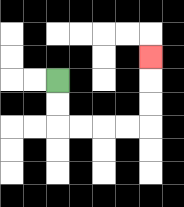{'start': '[2, 3]', 'end': '[6, 2]', 'path_directions': 'D,D,R,R,R,R,U,U,U', 'path_coordinates': '[[2, 3], [2, 4], [2, 5], [3, 5], [4, 5], [5, 5], [6, 5], [6, 4], [6, 3], [6, 2]]'}